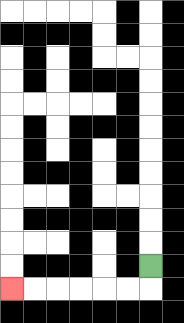{'start': '[6, 11]', 'end': '[0, 12]', 'path_directions': 'D,L,L,L,L,L,L', 'path_coordinates': '[[6, 11], [6, 12], [5, 12], [4, 12], [3, 12], [2, 12], [1, 12], [0, 12]]'}